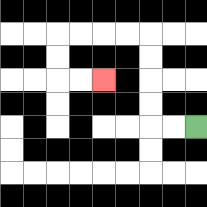{'start': '[8, 5]', 'end': '[4, 3]', 'path_directions': 'L,L,U,U,U,U,L,L,L,L,D,D,R,R', 'path_coordinates': '[[8, 5], [7, 5], [6, 5], [6, 4], [6, 3], [6, 2], [6, 1], [5, 1], [4, 1], [3, 1], [2, 1], [2, 2], [2, 3], [3, 3], [4, 3]]'}